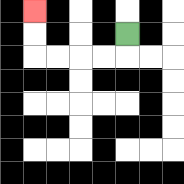{'start': '[5, 1]', 'end': '[1, 0]', 'path_directions': 'D,L,L,L,L,U,U', 'path_coordinates': '[[5, 1], [5, 2], [4, 2], [3, 2], [2, 2], [1, 2], [1, 1], [1, 0]]'}